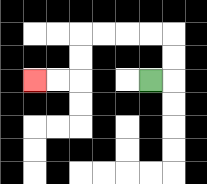{'start': '[6, 3]', 'end': '[1, 3]', 'path_directions': 'R,U,U,L,L,L,L,D,D,L,L', 'path_coordinates': '[[6, 3], [7, 3], [7, 2], [7, 1], [6, 1], [5, 1], [4, 1], [3, 1], [3, 2], [3, 3], [2, 3], [1, 3]]'}